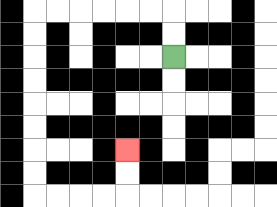{'start': '[7, 2]', 'end': '[5, 6]', 'path_directions': 'U,U,L,L,L,L,L,L,D,D,D,D,D,D,D,D,R,R,R,R,U,U', 'path_coordinates': '[[7, 2], [7, 1], [7, 0], [6, 0], [5, 0], [4, 0], [3, 0], [2, 0], [1, 0], [1, 1], [1, 2], [1, 3], [1, 4], [1, 5], [1, 6], [1, 7], [1, 8], [2, 8], [3, 8], [4, 8], [5, 8], [5, 7], [5, 6]]'}